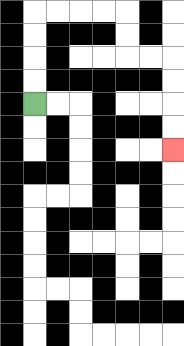{'start': '[1, 4]', 'end': '[7, 6]', 'path_directions': 'U,U,U,U,R,R,R,R,D,D,R,R,D,D,D,D', 'path_coordinates': '[[1, 4], [1, 3], [1, 2], [1, 1], [1, 0], [2, 0], [3, 0], [4, 0], [5, 0], [5, 1], [5, 2], [6, 2], [7, 2], [7, 3], [7, 4], [7, 5], [7, 6]]'}